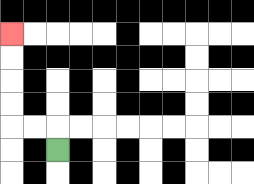{'start': '[2, 6]', 'end': '[0, 1]', 'path_directions': 'U,L,L,U,U,U,U', 'path_coordinates': '[[2, 6], [2, 5], [1, 5], [0, 5], [0, 4], [0, 3], [0, 2], [0, 1]]'}